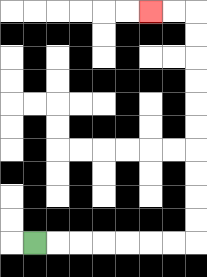{'start': '[1, 10]', 'end': '[6, 0]', 'path_directions': 'R,R,R,R,R,R,R,U,U,U,U,U,U,U,U,U,U,L,L', 'path_coordinates': '[[1, 10], [2, 10], [3, 10], [4, 10], [5, 10], [6, 10], [7, 10], [8, 10], [8, 9], [8, 8], [8, 7], [8, 6], [8, 5], [8, 4], [8, 3], [8, 2], [8, 1], [8, 0], [7, 0], [6, 0]]'}